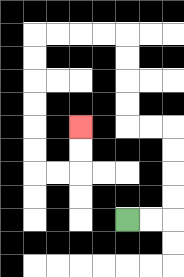{'start': '[5, 9]', 'end': '[3, 5]', 'path_directions': 'R,R,U,U,U,U,L,L,U,U,U,U,L,L,L,L,D,D,D,D,D,D,R,R,U,U', 'path_coordinates': '[[5, 9], [6, 9], [7, 9], [7, 8], [7, 7], [7, 6], [7, 5], [6, 5], [5, 5], [5, 4], [5, 3], [5, 2], [5, 1], [4, 1], [3, 1], [2, 1], [1, 1], [1, 2], [1, 3], [1, 4], [1, 5], [1, 6], [1, 7], [2, 7], [3, 7], [3, 6], [3, 5]]'}